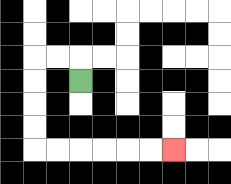{'start': '[3, 3]', 'end': '[7, 6]', 'path_directions': 'U,L,L,D,D,D,D,R,R,R,R,R,R', 'path_coordinates': '[[3, 3], [3, 2], [2, 2], [1, 2], [1, 3], [1, 4], [1, 5], [1, 6], [2, 6], [3, 6], [4, 6], [5, 6], [6, 6], [7, 6]]'}